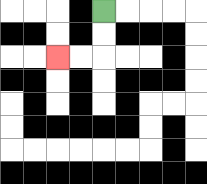{'start': '[4, 0]', 'end': '[2, 2]', 'path_directions': 'D,D,L,L', 'path_coordinates': '[[4, 0], [4, 1], [4, 2], [3, 2], [2, 2]]'}